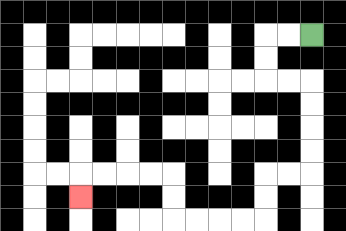{'start': '[13, 1]', 'end': '[3, 8]', 'path_directions': 'L,L,D,D,R,R,D,D,D,D,L,L,D,D,L,L,L,L,U,U,L,L,L,L,D', 'path_coordinates': '[[13, 1], [12, 1], [11, 1], [11, 2], [11, 3], [12, 3], [13, 3], [13, 4], [13, 5], [13, 6], [13, 7], [12, 7], [11, 7], [11, 8], [11, 9], [10, 9], [9, 9], [8, 9], [7, 9], [7, 8], [7, 7], [6, 7], [5, 7], [4, 7], [3, 7], [3, 8]]'}